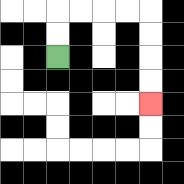{'start': '[2, 2]', 'end': '[6, 4]', 'path_directions': 'U,U,R,R,R,R,D,D,D,D', 'path_coordinates': '[[2, 2], [2, 1], [2, 0], [3, 0], [4, 0], [5, 0], [6, 0], [6, 1], [6, 2], [6, 3], [6, 4]]'}